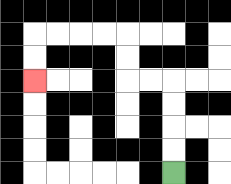{'start': '[7, 7]', 'end': '[1, 3]', 'path_directions': 'U,U,U,U,L,L,U,U,L,L,L,L,D,D', 'path_coordinates': '[[7, 7], [7, 6], [7, 5], [7, 4], [7, 3], [6, 3], [5, 3], [5, 2], [5, 1], [4, 1], [3, 1], [2, 1], [1, 1], [1, 2], [1, 3]]'}